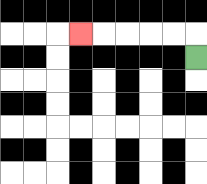{'start': '[8, 2]', 'end': '[3, 1]', 'path_directions': 'U,L,L,L,L,L', 'path_coordinates': '[[8, 2], [8, 1], [7, 1], [6, 1], [5, 1], [4, 1], [3, 1]]'}